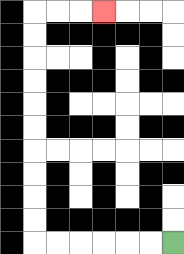{'start': '[7, 10]', 'end': '[4, 0]', 'path_directions': 'L,L,L,L,L,L,U,U,U,U,U,U,U,U,U,U,R,R,R', 'path_coordinates': '[[7, 10], [6, 10], [5, 10], [4, 10], [3, 10], [2, 10], [1, 10], [1, 9], [1, 8], [1, 7], [1, 6], [1, 5], [1, 4], [1, 3], [1, 2], [1, 1], [1, 0], [2, 0], [3, 0], [4, 0]]'}